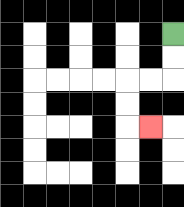{'start': '[7, 1]', 'end': '[6, 5]', 'path_directions': 'D,D,L,L,D,D,R', 'path_coordinates': '[[7, 1], [7, 2], [7, 3], [6, 3], [5, 3], [5, 4], [5, 5], [6, 5]]'}